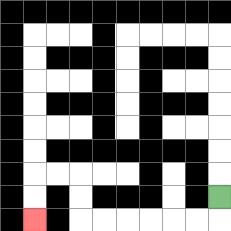{'start': '[9, 8]', 'end': '[1, 9]', 'path_directions': 'D,L,L,L,L,L,L,U,U,L,L,D,D', 'path_coordinates': '[[9, 8], [9, 9], [8, 9], [7, 9], [6, 9], [5, 9], [4, 9], [3, 9], [3, 8], [3, 7], [2, 7], [1, 7], [1, 8], [1, 9]]'}